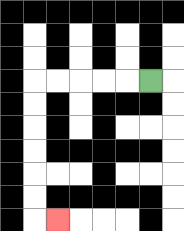{'start': '[6, 3]', 'end': '[2, 9]', 'path_directions': 'L,L,L,L,L,D,D,D,D,D,D,R', 'path_coordinates': '[[6, 3], [5, 3], [4, 3], [3, 3], [2, 3], [1, 3], [1, 4], [1, 5], [1, 6], [1, 7], [1, 8], [1, 9], [2, 9]]'}